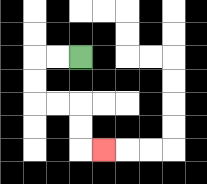{'start': '[3, 2]', 'end': '[4, 6]', 'path_directions': 'L,L,D,D,R,R,D,D,R', 'path_coordinates': '[[3, 2], [2, 2], [1, 2], [1, 3], [1, 4], [2, 4], [3, 4], [3, 5], [3, 6], [4, 6]]'}